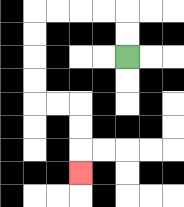{'start': '[5, 2]', 'end': '[3, 7]', 'path_directions': 'U,U,L,L,L,L,D,D,D,D,R,R,D,D,D', 'path_coordinates': '[[5, 2], [5, 1], [5, 0], [4, 0], [3, 0], [2, 0], [1, 0], [1, 1], [1, 2], [1, 3], [1, 4], [2, 4], [3, 4], [3, 5], [3, 6], [3, 7]]'}